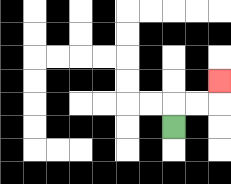{'start': '[7, 5]', 'end': '[9, 3]', 'path_directions': 'U,R,R,U', 'path_coordinates': '[[7, 5], [7, 4], [8, 4], [9, 4], [9, 3]]'}